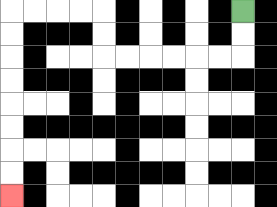{'start': '[10, 0]', 'end': '[0, 8]', 'path_directions': 'D,D,L,L,L,L,L,L,U,U,L,L,L,L,D,D,D,D,D,D,D,D', 'path_coordinates': '[[10, 0], [10, 1], [10, 2], [9, 2], [8, 2], [7, 2], [6, 2], [5, 2], [4, 2], [4, 1], [4, 0], [3, 0], [2, 0], [1, 0], [0, 0], [0, 1], [0, 2], [0, 3], [0, 4], [0, 5], [0, 6], [0, 7], [0, 8]]'}